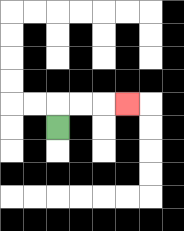{'start': '[2, 5]', 'end': '[5, 4]', 'path_directions': 'U,R,R,R', 'path_coordinates': '[[2, 5], [2, 4], [3, 4], [4, 4], [5, 4]]'}